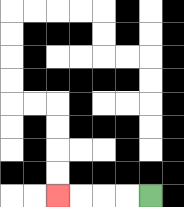{'start': '[6, 8]', 'end': '[2, 8]', 'path_directions': 'L,L,L,L', 'path_coordinates': '[[6, 8], [5, 8], [4, 8], [3, 8], [2, 8]]'}